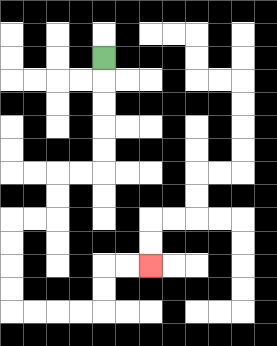{'start': '[4, 2]', 'end': '[6, 11]', 'path_directions': 'D,D,D,D,D,L,L,D,D,L,L,D,D,D,D,R,R,R,R,U,U,R,R', 'path_coordinates': '[[4, 2], [4, 3], [4, 4], [4, 5], [4, 6], [4, 7], [3, 7], [2, 7], [2, 8], [2, 9], [1, 9], [0, 9], [0, 10], [0, 11], [0, 12], [0, 13], [1, 13], [2, 13], [3, 13], [4, 13], [4, 12], [4, 11], [5, 11], [6, 11]]'}